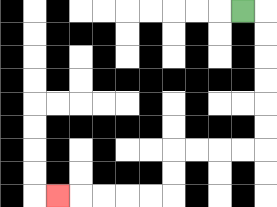{'start': '[10, 0]', 'end': '[2, 8]', 'path_directions': 'R,D,D,D,D,D,D,L,L,L,L,D,D,L,L,L,L,L', 'path_coordinates': '[[10, 0], [11, 0], [11, 1], [11, 2], [11, 3], [11, 4], [11, 5], [11, 6], [10, 6], [9, 6], [8, 6], [7, 6], [7, 7], [7, 8], [6, 8], [5, 8], [4, 8], [3, 8], [2, 8]]'}